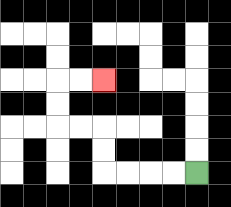{'start': '[8, 7]', 'end': '[4, 3]', 'path_directions': 'L,L,L,L,U,U,L,L,U,U,R,R', 'path_coordinates': '[[8, 7], [7, 7], [6, 7], [5, 7], [4, 7], [4, 6], [4, 5], [3, 5], [2, 5], [2, 4], [2, 3], [3, 3], [4, 3]]'}